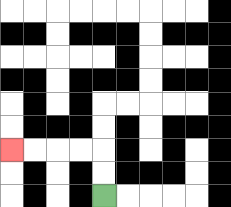{'start': '[4, 8]', 'end': '[0, 6]', 'path_directions': 'U,U,L,L,L,L', 'path_coordinates': '[[4, 8], [4, 7], [4, 6], [3, 6], [2, 6], [1, 6], [0, 6]]'}